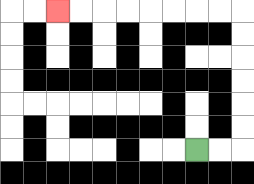{'start': '[8, 6]', 'end': '[2, 0]', 'path_directions': 'R,R,U,U,U,U,U,U,L,L,L,L,L,L,L,L', 'path_coordinates': '[[8, 6], [9, 6], [10, 6], [10, 5], [10, 4], [10, 3], [10, 2], [10, 1], [10, 0], [9, 0], [8, 0], [7, 0], [6, 0], [5, 0], [4, 0], [3, 0], [2, 0]]'}